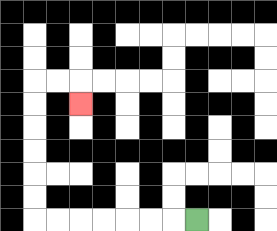{'start': '[8, 9]', 'end': '[3, 4]', 'path_directions': 'L,L,L,L,L,L,L,U,U,U,U,U,U,R,R,D', 'path_coordinates': '[[8, 9], [7, 9], [6, 9], [5, 9], [4, 9], [3, 9], [2, 9], [1, 9], [1, 8], [1, 7], [1, 6], [1, 5], [1, 4], [1, 3], [2, 3], [3, 3], [3, 4]]'}